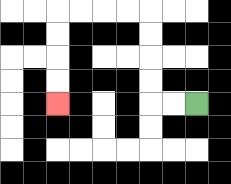{'start': '[8, 4]', 'end': '[2, 4]', 'path_directions': 'L,L,U,U,U,U,L,L,L,L,D,D,D,D', 'path_coordinates': '[[8, 4], [7, 4], [6, 4], [6, 3], [6, 2], [6, 1], [6, 0], [5, 0], [4, 0], [3, 0], [2, 0], [2, 1], [2, 2], [2, 3], [2, 4]]'}